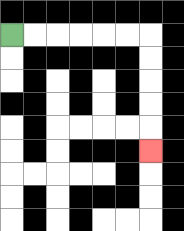{'start': '[0, 1]', 'end': '[6, 6]', 'path_directions': 'R,R,R,R,R,R,D,D,D,D,D', 'path_coordinates': '[[0, 1], [1, 1], [2, 1], [3, 1], [4, 1], [5, 1], [6, 1], [6, 2], [6, 3], [6, 4], [6, 5], [6, 6]]'}